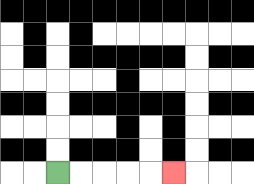{'start': '[2, 7]', 'end': '[7, 7]', 'path_directions': 'R,R,R,R,R', 'path_coordinates': '[[2, 7], [3, 7], [4, 7], [5, 7], [6, 7], [7, 7]]'}